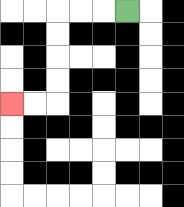{'start': '[5, 0]', 'end': '[0, 4]', 'path_directions': 'L,L,L,D,D,D,D,L,L', 'path_coordinates': '[[5, 0], [4, 0], [3, 0], [2, 0], [2, 1], [2, 2], [2, 3], [2, 4], [1, 4], [0, 4]]'}